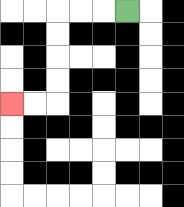{'start': '[5, 0]', 'end': '[0, 4]', 'path_directions': 'L,L,L,D,D,D,D,L,L', 'path_coordinates': '[[5, 0], [4, 0], [3, 0], [2, 0], [2, 1], [2, 2], [2, 3], [2, 4], [1, 4], [0, 4]]'}